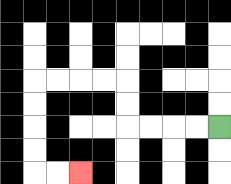{'start': '[9, 5]', 'end': '[3, 7]', 'path_directions': 'L,L,L,L,U,U,L,L,L,L,D,D,D,D,R,R', 'path_coordinates': '[[9, 5], [8, 5], [7, 5], [6, 5], [5, 5], [5, 4], [5, 3], [4, 3], [3, 3], [2, 3], [1, 3], [1, 4], [1, 5], [1, 6], [1, 7], [2, 7], [3, 7]]'}